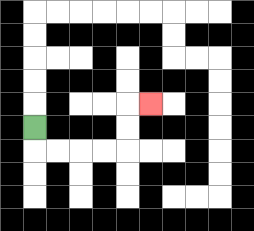{'start': '[1, 5]', 'end': '[6, 4]', 'path_directions': 'D,R,R,R,R,U,U,R', 'path_coordinates': '[[1, 5], [1, 6], [2, 6], [3, 6], [4, 6], [5, 6], [5, 5], [5, 4], [6, 4]]'}